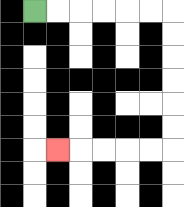{'start': '[1, 0]', 'end': '[2, 6]', 'path_directions': 'R,R,R,R,R,R,D,D,D,D,D,D,L,L,L,L,L', 'path_coordinates': '[[1, 0], [2, 0], [3, 0], [4, 0], [5, 0], [6, 0], [7, 0], [7, 1], [7, 2], [7, 3], [7, 4], [7, 5], [7, 6], [6, 6], [5, 6], [4, 6], [3, 6], [2, 6]]'}